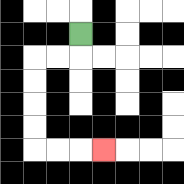{'start': '[3, 1]', 'end': '[4, 6]', 'path_directions': 'D,L,L,D,D,D,D,R,R,R', 'path_coordinates': '[[3, 1], [3, 2], [2, 2], [1, 2], [1, 3], [1, 4], [1, 5], [1, 6], [2, 6], [3, 6], [4, 6]]'}